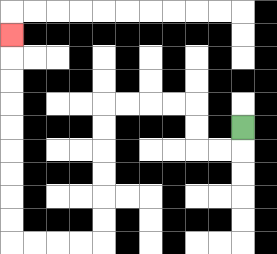{'start': '[10, 5]', 'end': '[0, 1]', 'path_directions': 'D,L,L,U,U,L,L,L,L,D,D,D,D,D,D,L,L,L,L,U,U,U,U,U,U,U,U,U', 'path_coordinates': '[[10, 5], [10, 6], [9, 6], [8, 6], [8, 5], [8, 4], [7, 4], [6, 4], [5, 4], [4, 4], [4, 5], [4, 6], [4, 7], [4, 8], [4, 9], [4, 10], [3, 10], [2, 10], [1, 10], [0, 10], [0, 9], [0, 8], [0, 7], [0, 6], [0, 5], [0, 4], [0, 3], [0, 2], [0, 1]]'}